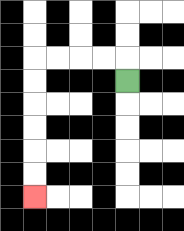{'start': '[5, 3]', 'end': '[1, 8]', 'path_directions': 'U,L,L,L,L,D,D,D,D,D,D', 'path_coordinates': '[[5, 3], [5, 2], [4, 2], [3, 2], [2, 2], [1, 2], [1, 3], [1, 4], [1, 5], [1, 6], [1, 7], [1, 8]]'}